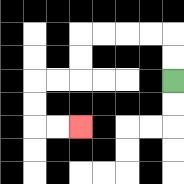{'start': '[7, 3]', 'end': '[3, 5]', 'path_directions': 'U,U,L,L,L,L,D,D,L,L,D,D,R,R', 'path_coordinates': '[[7, 3], [7, 2], [7, 1], [6, 1], [5, 1], [4, 1], [3, 1], [3, 2], [3, 3], [2, 3], [1, 3], [1, 4], [1, 5], [2, 5], [3, 5]]'}